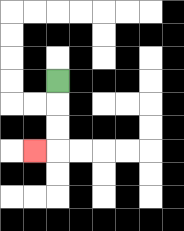{'start': '[2, 3]', 'end': '[1, 6]', 'path_directions': 'D,D,D,L', 'path_coordinates': '[[2, 3], [2, 4], [2, 5], [2, 6], [1, 6]]'}